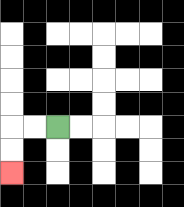{'start': '[2, 5]', 'end': '[0, 7]', 'path_directions': 'L,L,D,D', 'path_coordinates': '[[2, 5], [1, 5], [0, 5], [0, 6], [0, 7]]'}